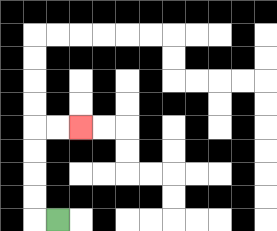{'start': '[2, 9]', 'end': '[3, 5]', 'path_directions': 'L,U,U,U,U,R,R', 'path_coordinates': '[[2, 9], [1, 9], [1, 8], [1, 7], [1, 6], [1, 5], [2, 5], [3, 5]]'}